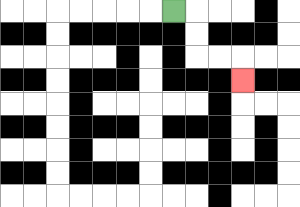{'start': '[7, 0]', 'end': '[10, 3]', 'path_directions': 'R,D,D,R,R,D', 'path_coordinates': '[[7, 0], [8, 0], [8, 1], [8, 2], [9, 2], [10, 2], [10, 3]]'}